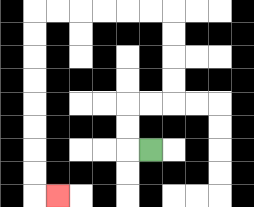{'start': '[6, 6]', 'end': '[2, 8]', 'path_directions': 'L,U,U,R,R,U,U,U,U,L,L,L,L,L,L,D,D,D,D,D,D,D,D,R', 'path_coordinates': '[[6, 6], [5, 6], [5, 5], [5, 4], [6, 4], [7, 4], [7, 3], [7, 2], [7, 1], [7, 0], [6, 0], [5, 0], [4, 0], [3, 0], [2, 0], [1, 0], [1, 1], [1, 2], [1, 3], [1, 4], [1, 5], [1, 6], [1, 7], [1, 8], [2, 8]]'}